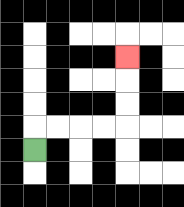{'start': '[1, 6]', 'end': '[5, 2]', 'path_directions': 'U,R,R,R,R,U,U,U', 'path_coordinates': '[[1, 6], [1, 5], [2, 5], [3, 5], [4, 5], [5, 5], [5, 4], [5, 3], [5, 2]]'}